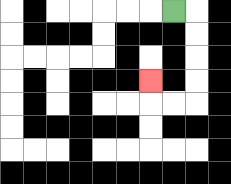{'start': '[7, 0]', 'end': '[6, 3]', 'path_directions': 'R,D,D,D,D,L,L,U', 'path_coordinates': '[[7, 0], [8, 0], [8, 1], [8, 2], [8, 3], [8, 4], [7, 4], [6, 4], [6, 3]]'}